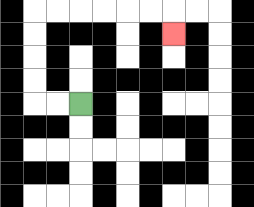{'start': '[3, 4]', 'end': '[7, 1]', 'path_directions': 'L,L,U,U,U,U,R,R,R,R,R,R,D', 'path_coordinates': '[[3, 4], [2, 4], [1, 4], [1, 3], [1, 2], [1, 1], [1, 0], [2, 0], [3, 0], [4, 0], [5, 0], [6, 0], [7, 0], [7, 1]]'}